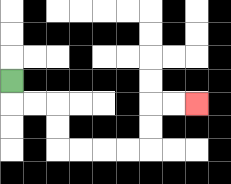{'start': '[0, 3]', 'end': '[8, 4]', 'path_directions': 'D,R,R,D,D,R,R,R,R,U,U,R,R', 'path_coordinates': '[[0, 3], [0, 4], [1, 4], [2, 4], [2, 5], [2, 6], [3, 6], [4, 6], [5, 6], [6, 6], [6, 5], [6, 4], [7, 4], [8, 4]]'}